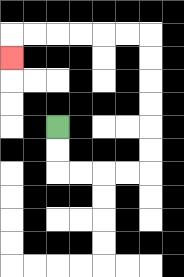{'start': '[2, 5]', 'end': '[0, 2]', 'path_directions': 'D,D,R,R,R,R,U,U,U,U,U,U,L,L,L,L,L,L,D', 'path_coordinates': '[[2, 5], [2, 6], [2, 7], [3, 7], [4, 7], [5, 7], [6, 7], [6, 6], [6, 5], [6, 4], [6, 3], [6, 2], [6, 1], [5, 1], [4, 1], [3, 1], [2, 1], [1, 1], [0, 1], [0, 2]]'}